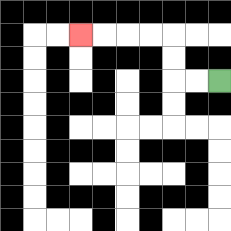{'start': '[9, 3]', 'end': '[3, 1]', 'path_directions': 'L,L,U,U,L,L,L,L', 'path_coordinates': '[[9, 3], [8, 3], [7, 3], [7, 2], [7, 1], [6, 1], [5, 1], [4, 1], [3, 1]]'}